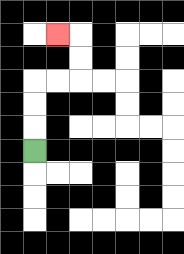{'start': '[1, 6]', 'end': '[2, 1]', 'path_directions': 'U,U,U,R,R,U,U,L', 'path_coordinates': '[[1, 6], [1, 5], [1, 4], [1, 3], [2, 3], [3, 3], [3, 2], [3, 1], [2, 1]]'}